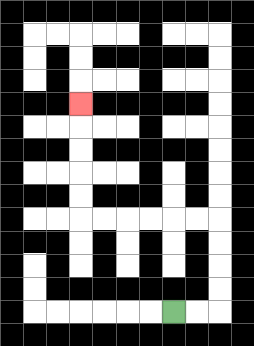{'start': '[7, 13]', 'end': '[3, 4]', 'path_directions': 'R,R,U,U,U,U,L,L,L,L,L,L,U,U,U,U,U', 'path_coordinates': '[[7, 13], [8, 13], [9, 13], [9, 12], [9, 11], [9, 10], [9, 9], [8, 9], [7, 9], [6, 9], [5, 9], [4, 9], [3, 9], [3, 8], [3, 7], [3, 6], [3, 5], [3, 4]]'}